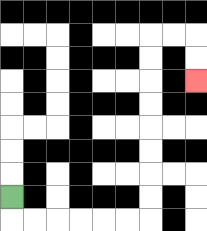{'start': '[0, 8]', 'end': '[8, 3]', 'path_directions': 'D,R,R,R,R,R,R,U,U,U,U,U,U,U,U,R,R,D,D', 'path_coordinates': '[[0, 8], [0, 9], [1, 9], [2, 9], [3, 9], [4, 9], [5, 9], [6, 9], [6, 8], [6, 7], [6, 6], [6, 5], [6, 4], [6, 3], [6, 2], [6, 1], [7, 1], [8, 1], [8, 2], [8, 3]]'}